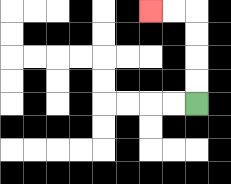{'start': '[8, 4]', 'end': '[6, 0]', 'path_directions': 'U,U,U,U,L,L', 'path_coordinates': '[[8, 4], [8, 3], [8, 2], [8, 1], [8, 0], [7, 0], [6, 0]]'}